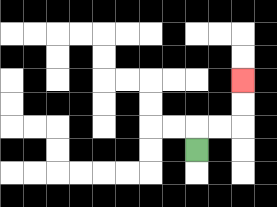{'start': '[8, 6]', 'end': '[10, 3]', 'path_directions': 'U,R,R,U,U', 'path_coordinates': '[[8, 6], [8, 5], [9, 5], [10, 5], [10, 4], [10, 3]]'}